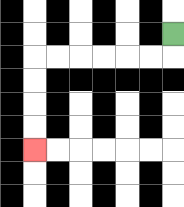{'start': '[7, 1]', 'end': '[1, 6]', 'path_directions': 'D,L,L,L,L,L,L,D,D,D,D', 'path_coordinates': '[[7, 1], [7, 2], [6, 2], [5, 2], [4, 2], [3, 2], [2, 2], [1, 2], [1, 3], [1, 4], [1, 5], [1, 6]]'}